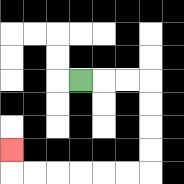{'start': '[3, 3]', 'end': '[0, 6]', 'path_directions': 'R,R,R,D,D,D,D,L,L,L,L,L,L,U', 'path_coordinates': '[[3, 3], [4, 3], [5, 3], [6, 3], [6, 4], [6, 5], [6, 6], [6, 7], [5, 7], [4, 7], [3, 7], [2, 7], [1, 7], [0, 7], [0, 6]]'}